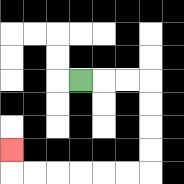{'start': '[3, 3]', 'end': '[0, 6]', 'path_directions': 'R,R,R,D,D,D,D,L,L,L,L,L,L,U', 'path_coordinates': '[[3, 3], [4, 3], [5, 3], [6, 3], [6, 4], [6, 5], [6, 6], [6, 7], [5, 7], [4, 7], [3, 7], [2, 7], [1, 7], [0, 7], [0, 6]]'}